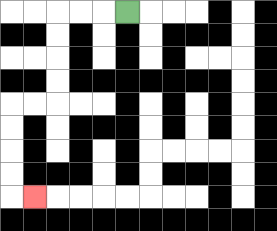{'start': '[5, 0]', 'end': '[1, 8]', 'path_directions': 'L,L,L,D,D,D,D,L,L,D,D,D,D,R', 'path_coordinates': '[[5, 0], [4, 0], [3, 0], [2, 0], [2, 1], [2, 2], [2, 3], [2, 4], [1, 4], [0, 4], [0, 5], [0, 6], [0, 7], [0, 8], [1, 8]]'}